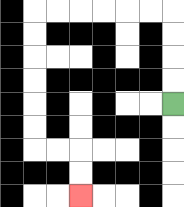{'start': '[7, 4]', 'end': '[3, 8]', 'path_directions': 'U,U,U,U,L,L,L,L,L,L,D,D,D,D,D,D,R,R,D,D', 'path_coordinates': '[[7, 4], [7, 3], [7, 2], [7, 1], [7, 0], [6, 0], [5, 0], [4, 0], [3, 0], [2, 0], [1, 0], [1, 1], [1, 2], [1, 3], [1, 4], [1, 5], [1, 6], [2, 6], [3, 6], [3, 7], [3, 8]]'}